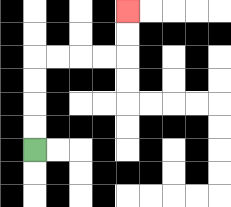{'start': '[1, 6]', 'end': '[5, 0]', 'path_directions': 'U,U,U,U,R,R,R,R,U,U', 'path_coordinates': '[[1, 6], [1, 5], [1, 4], [1, 3], [1, 2], [2, 2], [3, 2], [4, 2], [5, 2], [5, 1], [5, 0]]'}